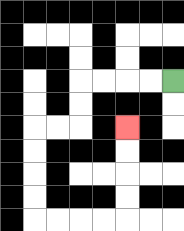{'start': '[7, 3]', 'end': '[5, 5]', 'path_directions': 'L,L,L,L,D,D,L,L,D,D,D,D,R,R,R,R,U,U,U,U', 'path_coordinates': '[[7, 3], [6, 3], [5, 3], [4, 3], [3, 3], [3, 4], [3, 5], [2, 5], [1, 5], [1, 6], [1, 7], [1, 8], [1, 9], [2, 9], [3, 9], [4, 9], [5, 9], [5, 8], [5, 7], [5, 6], [5, 5]]'}